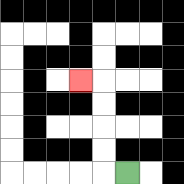{'start': '[5, 7]', 'end': '[3, 3]', 'path_directions': 'L,U,U,U,U,L', 'path_coordinates': '[[5, 7], [4, 7], [4, 6], [4, 5], [4, 4], [4, 3], [3, 3]]'}